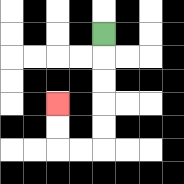{'start': '[4, 1]', 'end': '[2, 4]', 'path_directions': 'D,D,D,D,D,L,L,U,U', 'path_coordinates': '[[4, 1], [4, 2], [4, 3], [4, 4], [4, 5], [4, 6], [3, 6], [2, 6], [2, 5], [2, 4]]'}